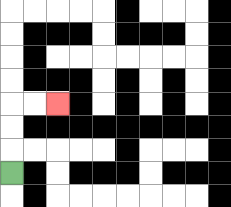{'start': '[0, 7]', 'end': '[2, 4]', 'path_directions': 'U,U,U,R,R', 'path_coordinates': '[[0, 7], [0, 6], [0, 5], [0, 4], [1, 4], [2, 4]]'}